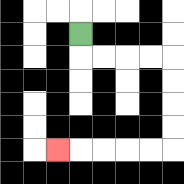{'start': '[3, 1]', 'end': '[2, 6]', 'path_directions': 'D,R,R,R,R,D,D,D,D,L,L,L,L,L', 'path_coordinates': '[[3, 1], [3, 2], [4, 2], [5, 2], [6, 2], [7, 2], [7, 3], [7, 4], [7, 5], [7, 6], [6, 6], [5, 6], [4, 6], [3, 6], [2, 6]]'}